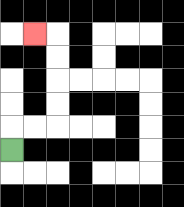{'start': '[0, 6]', 'end': '[1, 1]', 'path_directions': 'U,R,R,U,U,U,U,L', 'path_coordinates': '[[0, 6], [0, 5], [1, 5], [2, 5], [2, 4], [2, 3], [2, 2], [2, 1], [1, 1]]'}